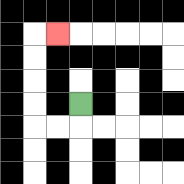{'start': '[3, 4]', 'end': '[2, 1]', 'path_directions': 'D,L,L,U,U,U,U,R', 'path_coordinates': '[[3, 4], [3, 5], [2, 5], [1, 5], [1, 4], [1, 3], [1, 2], [1, 1], [2, 1]]'}